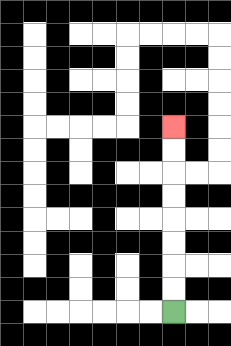{'start': '[7, 13]', 'end': '[7, 5]', 'path_directions': 'U,U,U,U,U,U,U,U', 'path_coordinates': '[[7, 13], [7, 12], [7, 11], [7, 10], [7, 9], [7, 8], [7, 7], [7, 6], [7, 5]]'}